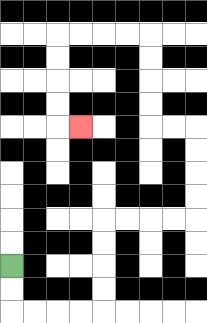{'start': '[0, 11]', 'end': '[3, 5]', 'path_directions': 'D,D,R,R,R,R,U,U,U,U,R,R,R,R,U,U,U,U,L,L,U,U,U,U,L,L,L,L,D,D,D,D,R', 'path_coordinates': '[[0, 11], [0, 12], [0, 13], [1, 13], [2, 13], [3, 13], [4, 13], [4, 12], [4, 11], [4, 10], [4, 9], [5, 9], [6, 9], [7, 9], [8, 9], [8, 8], [8, 7], [8, 6], [8, 5], [7, 5], [6, 5], [6, 4], [6, 3], [6, 2], [6, 1], [5, 1], [4, 1], [3, 1], [2, 1], [2, 2], [2, 3], [2, 4], [2, 5], [3, 5]]'}